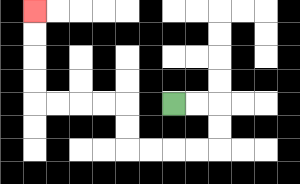{'start': '[7, 4]', 'end': '[1, 0]', 'path_directions': 'R,R,D,D,L,L,L,L,U,U,L,L,L,L,U,U,U,U', 'path_coordinates': '[[7, 4], [8, 4], [9, 4], [9, 5], [9, 6], [8, 6], [7, 6], [6, 6], [5, 6], [5, 5], [5, 4], [4, 4], [3, 4], [2, 4], [1, 4], [1, 3], [1, 2], [1, 1], [1, 0]]'}